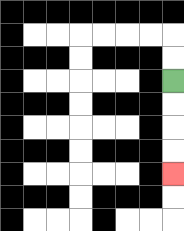{'start': '[7, 3]', 'end': '[7, 7]', 'path_directions': 'D,D,D,D', 'path_coordinates': '[[7, 3], [7, 4], [7, 5], [7, 6], [7, 7]]'}